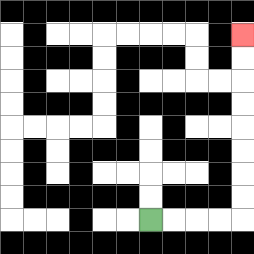{'start': '[6, 9]', 'end': '[10, 1]', 'path_directions': 'R,R,R,R,U,U,U,U,U,U,U,U', 'path_coordinates': '[[6, 9], [7, 9], [8, 9], [9, 9], [10, 9], [10, 8], [10, 7], [10, 6], [10, 5], [10, 4], [10, 3], [10, 2], [10, 1]]'}